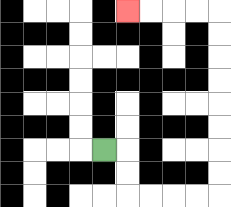{'start': '[4, 6]', 'end': '[5, 0]', 'path_directions': 'R,D,D,R,R,R,R,U,U,U,U,U,U,U,U,L,L,L,L', 'path_coordinates': '[[4, 6], [5, 6], [5, 7], [5, 8], [6, 8], [7, 8], [8, 8], [9, 8], [9, 7], [9, 6], [9, 5], [9, 4], [9, 3], [9, 2], [9, 1], [9, 0], [8, 0], [7, 0], [6, 0], [5, 0]]'}